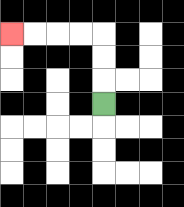{'start': '[4, 4]', 'end': '[0, 1]', 'path_directions': 'U,U,U,L,L,L,L', 'path_coordinates': '[[4, 4], [4, 3], [4, 2], [4, 1], [3, 1], [2, 1], [1, 1], [0, 1]]'}